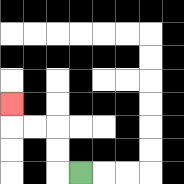{'start': '[3, 7]', 'end': '[0, 4]', 'path_directions': 'L,U,U,L,L,U', 'path_coordinates': '[[3, 7], [2, 7], [2, 6], [2, 5], [1, 5], [0, 5], [0, 4]]'}